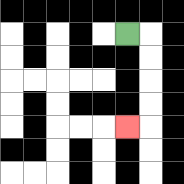{'start': '[5, 1]', 'end': '[5, 5]', 'path_directions': 'R,D,D,D,D,L', 'path_coordinates': '[[5, 1], [6, 1], [6, 2], [6, 3], [6, 4], [6, 5], [5, 5]]'}